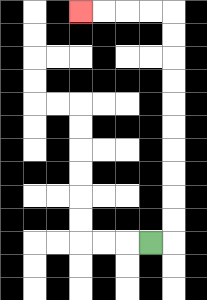{'start': '[6, 10]', 'end': '[3, 0]', 'path_directions': 'R,U,U,U,U,U,U,U,U,U,U,L,L,L,L', 'path_coordinates': '[[6, 10], [7, 10], [7, 9], [7, 8], [7, 7], [7, 6], [7, 5], [7, 4], [7, 3], [7, 2], [7, 1], [7, 0], [6, 0], [5, 0], [4, 0], [3, 0]]'}